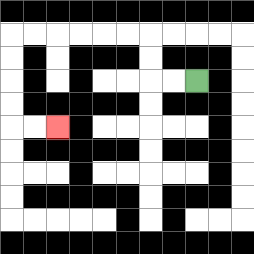{'start': '[8, 3]', 'end': '[2, 5]', 'path_directions': 'L,L,U,U,L,L,L,L,L,L,D,D,D,D,R,R', 'path_coordinates': '[[8, 3], [7, 3], [6, 3], [6, 2], [6, 1], [5, 1], [4, 1], [3, 1], [2, 1], [1, 1], [0, 1], [0, 2], [0, 3], [0, 4], [0, 5], [1, 5], [2, 5]]'}